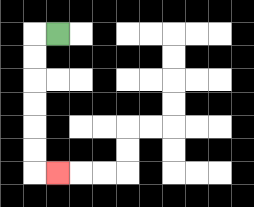{'start': '[2, 1]', 'end': '[2, 7]', 'path_directions': 'L,D,D,D,D,D,D,R', 'path_coordinates': '[[2, 1], [1, 1], [1, 2], [1, 3], [1, 4], [1, 5], [1, 6], [1, 7], [2, 7]]'}